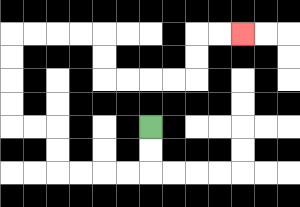{'start': '[6, 5]', 'end': '[10, 1]', 'path_directions': 'D,D,L,L,L,L,U,U,L,L,U,U,U,U,R,R,R,R,D,D,R,R,R,R,U,U,R,R', 'path_coordinates': '[[6, 5], [6, 6], [6, 7], [5, 7], [4, 7], [3, 7], [2, 7], [2, 6], [2, 5], [1, 5], [0, 5], [0, 4], [0, 3], [0, 2], [0, 1], [1, 1], [2, 1], [3, 1], [4, 1], [4, 2], [4, 3], [5, 3], [6, 3], [7, 3], [8, 3], [8, 2], [8, 1], [9, 1], [10, 1]]'}